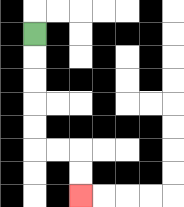{'start': '[1, 1]', 'end': '[3, 8]', 'path_directions': 'D,D,D,D,D,R,R,D,D', 'path_coordinates': '[[1, 1], [1, 2], [1, 3], [1, 4], [1, 5], [1, 6], [2, 6], [3, 6], [3, 7], [3, 8]]'}